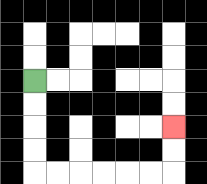{'start': '[1, 3]', 'end': '[7, 5]', 'path_directions': 'D,D,D,D,R,R,R,R,R,R,U,U', 'path_coordinates': '[[1, 3], [1, 4], [1, 5], [1, 6], [1, 7], [2, 7], [3, 7], [4, 7], [5, 7], [6, 7], [7, 7], [7, 6], [7, 5]]'}